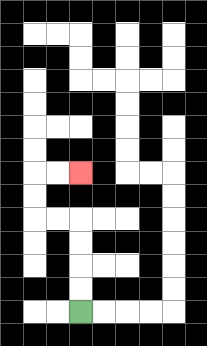{'start': '[3, 13]', 'end': '[3, 7]', 'path_directions': 'U,U,U,U,L,L,U,U,R,R', 'path_coordinates': '[[3, 13], [3, 12], [3, 11], [3, 10], [3, 9], [2, 9], [1, 9], [1, 8], [1, 7], [2, 7], [3, 7]]'}